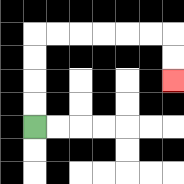{'start': '[1, 5]', 'end': '[7, 3]', 'path_directions': 'U,U,U,U,R,R,R,R,R,R,D,D', 'path_coordinates': '[[1, 5], [1, 4], [1, 3], [1, 2], [1, 1], [2, 1], [3, 1], [4, 1], [5, 1], [6, 1], [7, 1], [7, 2], [7, 3]]'}